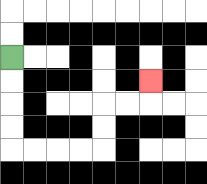{'start': '[0, 2]', 'end': '[6, 3]', 'path_directions': 'D,D,D,D,R,R,R,R,U,U,R,R,U', 'path_coordinates': '[[0, 2], [0, 3], [0, 4], [0, 5], [0, 6], [1, 6], [2, 6], [3, 6], [4, 6], [4, 5], [4, 4], [5, 4], [6, 4], [6, 3]]'}